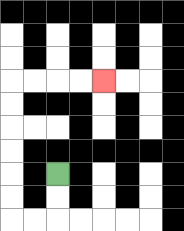{'start': '[2, 7]', 'end': '[4, 3]', 'path_directions': 'D,D,L,L,U,U,U,U,U,U,R,R,R,R', 'path_coordinates': '[[2, 7], [2, 8], [2, 9], [1, 9], [0, 9], [0, 8], [0, 7], [0, 6], [0, 5], [0, 4], [0, 3], [1, 3], [2, 3], [3, 3], [4, 3]]'}